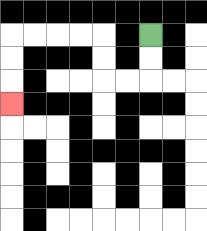{'start': '[6, 1]', 'end': '[0, 4]', 'path_directions': 'D,D,L,L,U,U,L,L,L,L,D,D,D', 'path_coordinates': '[[6, 1], [6, 2], [6, 3], [5, 3], [4, 3], [4, 2], [4, 1], [3, 1], [2, 1], [1, 1], [0, 1], [0, 2], [0, 3], [0, 4]]'}